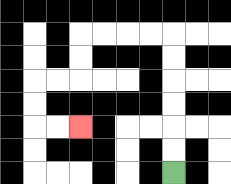{'start': '[7, 7]', 'end': '[3, 5]', 'path_directions': 'U,U,U,U,U,U,L,L,L,L,D,D,L,L,D,D,R,R', 'path_coordinates': '[[7, 7], [7, 6], [7, 5], [7, 4], [7, 3], [7, 2], [7, 1], [6, 1], [5, 1], [4, 1], [3, 1], [3, 2], [3, 3], [2, 3], [1, 3], [1, 4], [1, 5], [2, 5], [3, 5]]'}